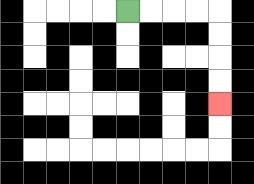{'start': '[5, 0]', 'end': '[9, 4]', 'path_directions': 'R,R,R,R,D,D,D,D', 'path_coordinates': '[[5, 0], [6, 0], [7, 0], [8, 0], [9, 0], [9, 1], [9, 2], [9, 3], [9, 4]]'}